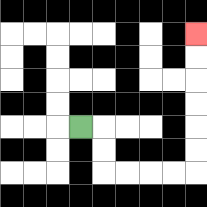{'start': '[3, 5]', 'end': '[8, 1]', 'path_directions': 'R,D,D,R,R,R,R,U,U,U,U,U,U', 'path_coordinates': '[[3, 5], [4, 5], [4, 6], [4, 7], [5, 7], [6, 7], [7, 7], [8, 7], [8, 6], [8, 5], [8, 4], [8, 3], [8, 2], [8, 1]]'}